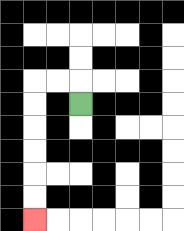{'start': '[3, 4]', 'end': '[1, 9]', 'path_directions': 'U,L,L,D,D,D,D,D,D', 'path_coordinates': '[[3, 4], [3, 3], [2, 3], [1, 3], [1, 4], [1, 5], [1, 6], [1, 7], [1, 8], [1, 9]]'}